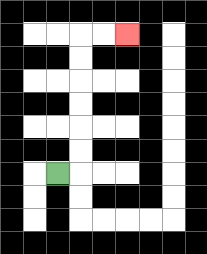{'start': '[2, 7]', 'end': '[5, 1]', 'path_directions': 'R,U,U,U,U,U,U,R,R', 'path_coordinates': '[[2, 7], [3, 7], [3, 6], [3, 5], [3, 4], [3, 3], [3, 2], [3, 1], [4, 1], [5, 1]]'}